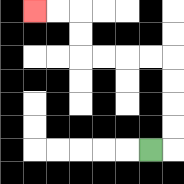{'start': '[6, 6]', 'end': '[1, 0]', 'path_directions': 'R,U,U,U,U,L,L,L,L,U,U,L,L', 'path_coordinates': '[[6, 6], [7, 6], [7, 5], [7, 4], [7, 3], [7, 2], [6, 2], [5, 2], [4, 2], [3, 2], [3, 1], [3, 0], [2, 0], [1, 0]]'}